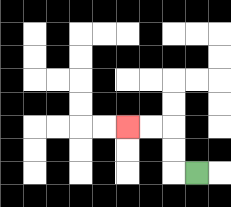{'start': '[8, 7]', 'end': '[5, 5]', 'path_directions': 'L,U,U,L,L', 'path_coordinates': '[[8, 7], [7, 7], [7, 6], [7, 5], [6, 5], [5, 5]]'}